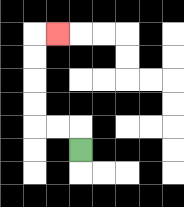{'start': '[3, 6]', 'end': '[2, 1]', 'path_directions': 'U,L,L,U,U,U,U,R', 'path_coordinates': '[[3, 6], [3, 5], [2, 5], [1, 5], [1, 4], [1, 3], [1, 2], [1, 1], [2, 1]]'}